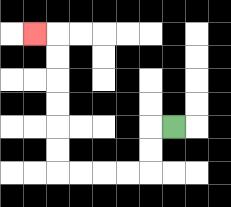{'start': '[7, 5]', 'end': '[1, 1]', 'path_directions': 'L,D,D,L,L,L,L,U,U,U,U,U,U,L', 'path_coordinates': '[[7, 5], [6, 5], [6, 6], [6, 7], [5, 7], [4, 7], [3, 7], [2, 7], [2, 6], [2, 5], [2, 4], [2, 3], [2, 2], [2, 1], [1, 1]]'}